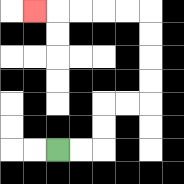{'start': '[2, 6]', 'end': '[1, 0]', 'path_directions': 'R,R,U,U,R,R,U,U,U,U,L,L,L,L,L', 'path_coordinates': '[[2, 6], [3, 6], [4, 6], [4, 5], [4, 4], [5, 4], [6, 4], [6, 3], [6, 2], [6, 1], [6, 0], [5, 0], [4, 0], [3, 0], [2, 0], [1, 0]]'}